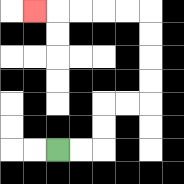{'start': '[2, 6]', 'end': '[1, 0]', 'path_directions': 'R,R,U,U,R,R,U,U,U,U,L,L,L,L,L', 'path_coordinates': '[[2, 6], [3, 6], [4, 6], [4, 5], [4, 4], [5, 4], [6, 4], [6, 3], [6, 2], [6, 1], [6, 0], [5, 0], [4, 0], [3, 0], [2, 0], [1, 0]]'}